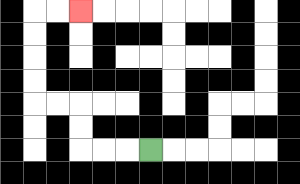{'start': '[6, 6]', 'end': '[3, 0]', 'path_directions': 'L,L,L,U,U,L,L,U,U,U,U,R,R', 'path_coordinates': '[[6, 6], [5, 6], [4, 6], [3, 6], [3, 5], [3, 4], [2, 4], [1, 4], [1, 3], [1, 2], [1, 1], [1, 0], [2, 0], [3, 0]]'}